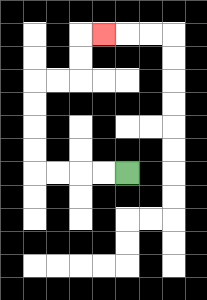{'start': '[5, 7]', 'end': '[4, 1]', 'path_directions': 'L,L,L,L,U,U,U,U,R,R,U,U,R', 'path_coordinates': '[[5, 7], [4, 7], [3, 7], [2, 7], [1, 7], [1, 6], [1, 5], [1, 4], [1, 3], [2, 3], [3, 3], [3, 2], [3, 1], [4, 1]]'}